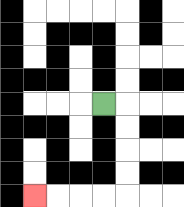{'start': '[4, 4]', 'end': '[1, 8]', 'path_directions': 'R,D,D,D,D,L,L,L,L', 'path_coordinates': '[[4, 4], [5, 4], [5, 5], [5, 6], [5, 7], [5, 8], [4, 8], [3, 8], [2, 8], [1, 8]]'}